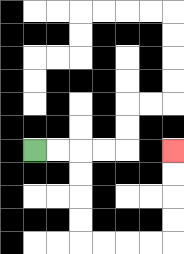{'start': '[1, 6]', 'end': '[7, 6]', 'path_directions': 'R,R,D,D,D,D,R,R,R,R,U,U,U,U', 'path_coordinates': '[[1, 6], [2, 6], [3, 6], [3, 7], [3, 8], [3, 9], [3, 10], [4, 10], [5, 10], [6, 10], [7, 10], [7, 9], [7, 8], [7, 7], [7, 6]]'}